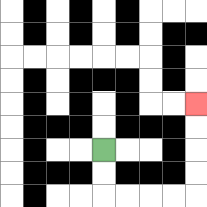{'start': '[4, 6]', 'end': '[8, 4]', 'path_directions': 'D,D,R,R,R,R,U,U,U,U', 'path_coordinates': '[[4, 6], [4, 7], [4, 8], [5, 8], [6, 8], [7, 8], [8, 8], [8, 7], [8, 6], [8, 5], [8, 4]]'}